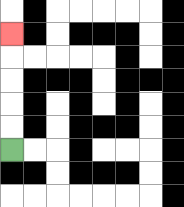{'start': '[0, 6]', 'end': '[0, 1]', 'path_directions': 'U,U,U,U,U', 'path_coordinates': '[[0, 6], [0, 5], [0, 4], [0, 3], [0, 2], [0, 1]]'}